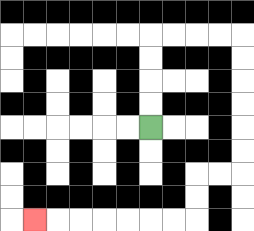{'start': '[6, 5]', 'end': '[1, 9]', 'path_directions': 'U,U,U,U,R,R,R,R,D,D,D,D,D,D,L,L,D,D,L,L,L,L,L,L,L', 'path_coordinates': '[[6, 5], [6, 4], [6, 3], [6, 2], [6, 1], [7, 1], [8, 1], [9, 1], [10, 1], [10, 2], [10, 3], [10, 4], [10, 5], [10, 6], [10, 7], [9, 7], [8, 7], [8, 8], [8, 9], [7, 9], [6, 9], [5, 9], [4, 9], [3, 9], [2, 9], [1, 9]]'}